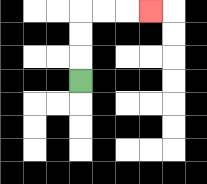{'start': '[3, 3]', 'end': '[6, 0]', 'path_directions': 'U,U,U,R,R,R', 'path_coordinates': '[[3, 3], [3, 2], [3, 1], [3, 0], [4, 0], [5, 0], [6, 0]]'}